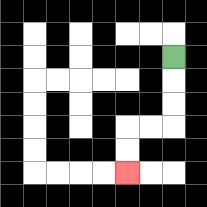{'start': '[7, 2]', 'end': '[5, 7]', 'path_directions': 'D,D,D,L,L,D,D', 'path_coordinates': '[[7, 2], [7, 3], [7, 4], [7, 5], [6, 5], [5, 5], [5, 6], [5, 7]]'}